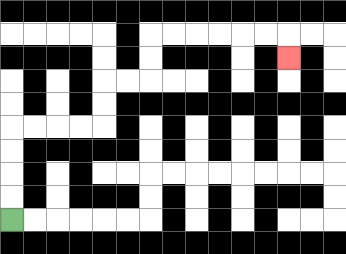{'start': '[0, 9]', 'end': '[12, 2]', 'path_directions': 'U,U,U,U,R,R,R,R,U,U,R,R,U,U,R,R,R,R,R,R,D', 'path_coordinates': '[[0, 9], [0, 8], [0, 7], [0, 6], [0, 5], [1, 5], [2, 5], [3, 5], [4, 5], [4, 4], [4, 3], [5, 3], [6, 3], [6, 2], [6, 1], [7, 1], [8, 1], [9, 1], [10, 1], [11, 1], [12, 1], [12, 2]]'}